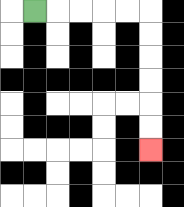{'start': '[1, 0]', 'end': '[6, 6]', 'path_directions': 'R,R,R,R,R,D,D,D,D,D,D', 'path_coordinates': '[[1, 0], [2, 0], [3, 0], [4, 0], [5, 0], [6, 0], [6, 1], [6, 2], [6, 3], [6, 4], [6, 5], [6, 6]]'}